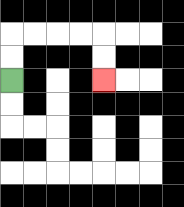{'start': '[0, 3]', 'end': '[4, 3]', 'path_directions': 'U,U,R,R,R,R,D,D', 'path_coordinates': '[[0, 3], [0, 2], [0, 1], [1, 1], [2, 1], [3, 1], [4, 1], [4, 2], [4, 3]]'}